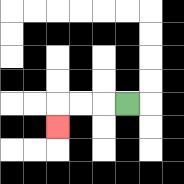{'start': '[5, 4]', 'end': '[2, 5]', 'path_directions': 'L,L,L,D', 'path_coordinates': '[[5, 4], [4, 4], [3, 4], [2, 4], [2, 5]]'}